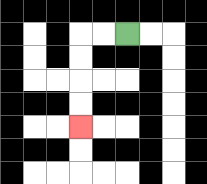{'start': '[5, 1]', 'end': '[3, 5]', 'path_directions': 'L,L,D,D,D,D', 'path_coordinates': '[[5, 1], [4, 1], [3, 1], [3, 2], [3, 3], [3, 4], [3, 5]]'}